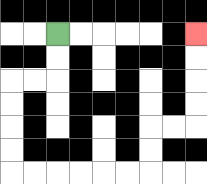{'start': '[2, 1]', 'end': '[8, 1]', 'path_directions': 'D,D,L,L,D,D,D,D,R,R,R,R,R,R,U,U,R,R,U,U,U,U', 'path_coordinates': '[[2, 1], [2, 2], [2, 3], [1, 3], [0, 3], [0, 4], [0, 5], [0, 6], [0, 7], [1, 7], [2, 7], [3, 7], [4, 7], [5, 7], [6, 7], [6, 6], [6, 5], [7, 5], [8, 5], [8, 4], [8, 3], [8, 2], [8, 1]]'}